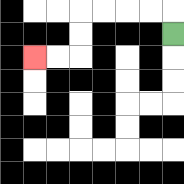{'start': '[7, 1]', 'end': '[1, 2]', 'path_directions': 'U,L,L,L,L,D,D,L,L', 'path_coordinates': '[[7, 1], [7, 0], [6, 0], [5, 0], [4, 0], [3, 0], [3, 1], [3, 2], [2, 2], [1, 2]]'}